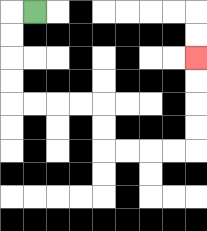{'start': '[1, 0]', 'end': '[8, 2]', 'path_directions': 'L,D,D,D,D,R,R,R,R,D,D,R,R,R,R,U,U,U,U', 'path_coordinates': '[[1, 0], [0, 0], [0, 1], [0, 2], [0, 3], [0, 4], [1, 4], [2, 4], [3, 4], [4, 4], [4, 5], [4, 6], [5, 6], [6, 6], [7, 6], [8, 6], [8, 5], [8, 4], [8, 3], [8, 2]]'}